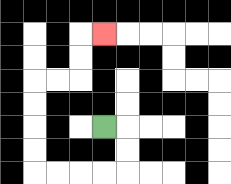{'start': '[4, 5]', 'end': '[4, 1]', 'path_directions': 'R,D,D,L,L,L,L,U,U,U,U,R,R,U,U,R', 'path_coordinates': '[[4, 5], [5, 5], [5, 6], [5, 7], [4, 7], [3, 7], [2, 7], [1, 7], [1, 6], [1, 5], [1, 4], [1, 3], [2, 3], [3, 3], [3, 2], [3, 1], [4, 1]]'}